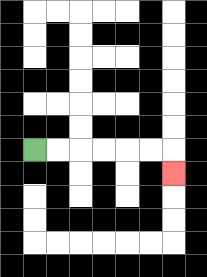{'start': '[1, 6]', 'end': '[7, 7]', 'path_directions': 'R,R,R,R,R,R,D', 'path_coordinates': '[[1, 6], [2, 6], [3, 6], [4, 6], [5, 6], [6, 6], [7, 6], [7, 7]]'}